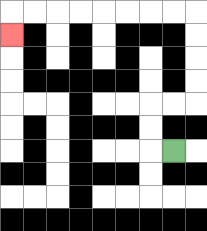{'start': '[7, 6]', 'end': '[0, 1]', 'path_directions': 'L,U,U,R,R,U,U,U,U,L,L,L,L,L,L,L,L,D', 'path_coordinates': '[[7, 6], [6, 6], [6, 5], [6, 4], [7, 4], [8, 4], [8, 3], [8, 2], [8, 1], [8, 0], [7, 0], [6, 0], [5, 0], [4, 0], [3, 0], [2, 0], [1, 0], [0, 0], [0, 1]]'}